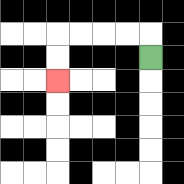{'start': '[6, 2]', 'end': '[2, 3]', 'path_directions': 'U,L,L,L,L,D,D', 'path_coordinates': '[[6, 2], [6, 1], [5, 1], [4, 1], [3, 1], [2, 1], [2, 2], [2, 3]]'}